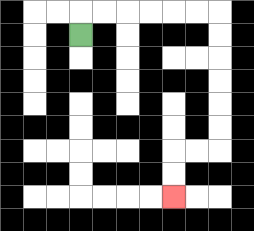{'start': '[3, 1]', 'end': '[7, 8]', 'path_directions': 'U,R,R,R,R,R,R,D,D,D,D,D,D,L,L,D,D', 'path_coordinates': '[[3, 1], [3, 0], [4, 0], [5, 0], [6, 0], [7, 0], [8, 0], [9, 0], [9, 1], [9, 2], [9, 3], [9, 4], [9, 5], [9, 6], [8, 6], [7, 6], [7, 7], [7, 8]]'}